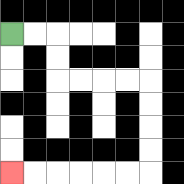{'start': '[0, 1]', 'end': '[0, 7]', 'path_directions': 'R,R,D,D,R,R,R,R,D,D,D,D,L,L,L,L,L,L', 'path_coordinates': '[[0, 1], [1, 1], [2, 1], [2, 2], [2, 3], [3, 3], [4, 3], [5, 3], [6, 3], [6, 4], [6, 5], [6, 6], [6, 7], [5, 7], [4, 7], [3, 7], [2, 7], [1, 7], [0, 7]]'}